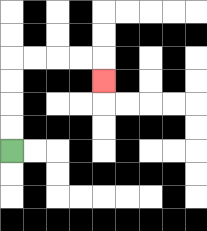{'start': '[0, 6]', 'end': '[4, 3]', 'path_directions': 'U,U,U,U,R,R,R,R,D', 'path_coordinates': '[[0, 6], [0, 5], [0, 4], [0, 3], [0, 2], [1, 2], [2, 2], [3, 2], [4, 2], [4, 3]]'}